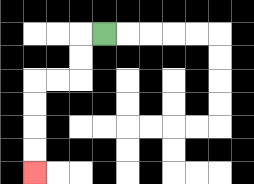{'start': '[4, 1]', 'end': '[1, 7]', 'path_directions': 'L,D,D,L,L,D,D,D,D', 'path_coordinates': '[[4, 1], [3, 1], [3, 2], [3, 3], [2, 3], [1, 3], [1, 4], [1, 5], [1, 6], [1, 7]]'}